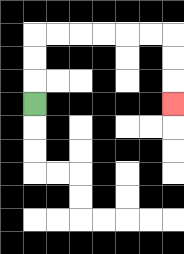{'start': '[1, 4]', 'end': '[7, 4]', 'path_directions': 'U,U,U,R,R,R,R,R,R,D,D,D', 'path_coordinates': '[[1, 4], [1, 3], [1, 2], [1, 1], [2, 1], [3, 1], [4, 1], [5, 1], [6, 1], [7, 1], [7, 2], [7, 3], [7, 4]]'}